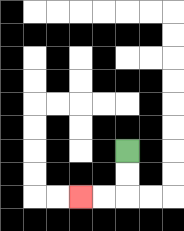{'start': '[5, 6]', 'end': '[3, 8]', 'path_directions': 'D,D,L,L', 'path_coordinates': '[[5, 6], [5, 7], [5, 8], [4, 8], [3, 8]]'}